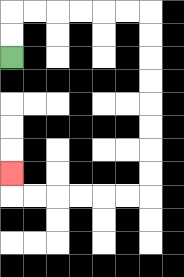{'start': '[0, 2]', 'end': '[0, 7]', 'path_directions': 'U,U,R,R,R,R,R,R,D,D,D,D,D,D,D,D,L,L,L,L,L,L,U', 'path_coordinates': '[[0, 2], [0, 1], [0, 0], [1, 0], [2, 0], [3, 0], [4, 0], [5, 0], [6, 0], [6, 1], [6, 2], [6, 3], [6, 4], [6, 5], [6, 6], [6, 7], [6, 8], [5, 8], [4, 8], [3, 8], [2, 8], [1, 8], [0, 8], [0, 7]]'}